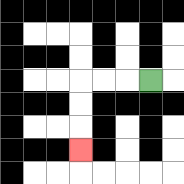{'start': '[6, 3]', 'end': '[3, 6]', 'path_directions': 'L,L,L,D,D,D', 'path_coordinates': '[[6, 3], [5, 3], [4, 3], [3, 3], [3, 4], [3, 5], [3, 6]]'}